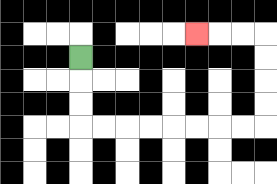{'start': '[3, 2]', 'end': '[8, 1]', 'path_directions': 'D,D,D,R,R,R,R,R,R,R,R,U,U,U,U,L,L,L', 'path_coordinates': '[[3, 2], [3, 3], [3, 4], [3, 5], [4, 5], [5, 5], [6, 5], [7, 5], [8, 5], [9, 5], [10, 5], [11, 5], [11, 4], [11, 3], [11, 2], [11, 1], [10, 1], [9, 1], [8, 1]]'}